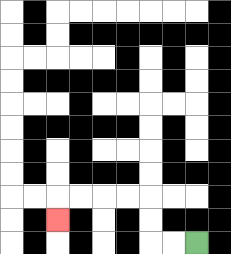{'start': '[8, 10]', 'end': '[2, 9]', 'path_directions': 'L,L,U,U,L,L,L,L,D', 'path_coordinates': '[[8, 10], [7, 10], [6, 10], [6, 9], [6, 8], [5, 8], [4, 8], [3, 8], [2, 8], [2, 9]]'}